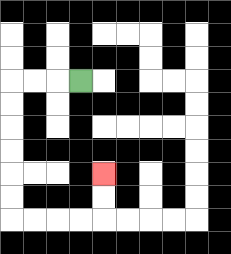{'start': '[3, 3]', 'end': '[4, 7]', 'path_directions': 'L,L,L,D,D,D,D,D,D,R,R,R,R,U,U', 'path_coordinates': '[[3, 3], [2, 3], [1, 3], [0, 3], [0, 4], [0, 5], [0, 6], [0, 7], [0, 8], [0, 9], [1, 9], [2, 9], [3, 9], [4, 9], [4, 8], [4, 7]]'}